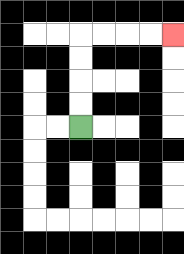{'start': '[3, 5]', 'end': '[7, 1]', 'path_directions': 'U,U,U,U,R,R,R,R', 'path_coordinates': '[[3, 5], [3, 4], [3, 3], [3, 2], [3, 1], [4, 1], [5, 1], [6, 1], [7, 1]]'}